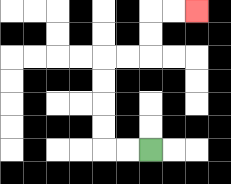{'start': '[6, 6]', 'end': '[8, 0]', 'path_directions': 'L,L,U,U,U,U,R,R,U,U,R,R', 'path_coordinates': '[[6, 6], [5, 6], [4, 6], [4, 5], [4, 4], [4, 3], [4, 2], [5, 2], [6, 2], [6, 1], [6, 0], [7, 0], [8, 0]]'}